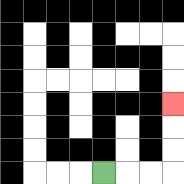{'start': '[4, 7]', 'end': '[7, 4]', 'path_directions': 'R,R,R,U,U,U', 'path_coordinates': '[[4, 7], [5, 7], [6, 7], [7, 7], [7, 6], [7, 5], [7, 4]]'}